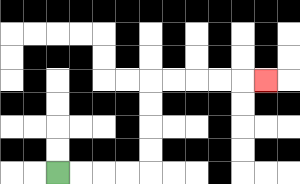{'start': '[2, 7]', 'end': '[11, 3]', 'path_directions': 'R,R,R,R,U,U,U,U,R,R,R,R,R', 'path_coordinates': '[[2, 7], [3, 7], [4, 7], [5, 7], [6, 7], [6, 6], [6, 5], [6, 4], [6, 3], [7, 3], [8, 3], [9, 3], [10, 3], [11, 3]]'}